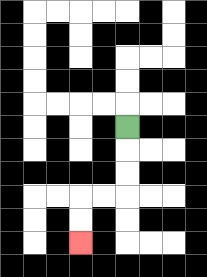{'start': '[5, 5]', 'end': '[3, 10]', 'path_directions': 'D,D,D,L,L,D,D', 'path_coordinates': '[[5, 5], [5, 6], [5, 7], [5, 8], [4, 8], [3, 8], [3, 9], [3, 10]]'}